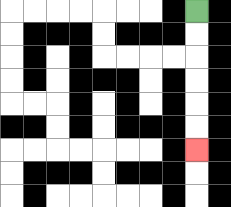{'start': '[8, 0]', 'end': '[8, 6]', 'path_directions': 'D,D,D,D,D,D', 'path_coordinates': '[[8, 0], [8, 1], [8, 2], [8, 3], [8, 4], [8, 5], [8, 6]]'}